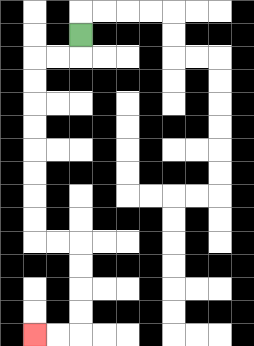{'start': '[3, 1]', 'end': '[1, 14]', 'path_directions': 'D,L,L,D,D,D,D,D,D,D,D,R,R,D,D,D,D,L,L', 'path_coordinates': '[[3, 1], [3, 2], [2, 2], [1, 2], [1, 3], [1, 4], [1, 5], [1, 6], [1, 7], [1, 8], [1, 9], [1, 10], [2, 10], [3, 10], [3, 11], [3, 12], [3, 13], [3, 14], [2, 14], [1, 14]]'}